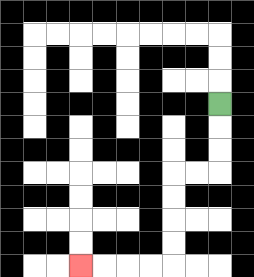{'start': '[9, 4]', 'end': '[3, 11]', 'path_directions': 'D,D,D,L,L,D,D,D,D,L,L,L,L', 'path_coordinates': '[[9, 4], [9, 5], [9, 6], [9, 7], [8, 7], [7, 7], [7, 8], [7, 9], [7, 10], [7, 11], [6, 11], [5, 11], [4, 11], [3, 11]]'}